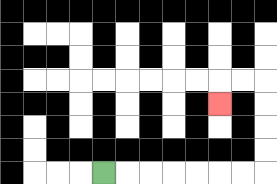{'start': '[4, 7]', 'end': '[9, 4]', 'path_directions': 'R,R,R,R,R,R,R,U,U,U,U,L,L,D', 'path_coordinates': '[[4, 7], [5, 7], [6, 7], [7, 7], [8, 7], [9, 7], [10, 7], [11, 7], [11, 6], [11, 5], [11, 4], [11, 3], [10, 3], [9, 3], [9, 4]]'}